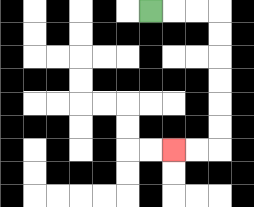{'start': '[6, 0]', 'end': '[7, 6]', 'path_directions': 'R,R,R,D,D,D,D,D,D,L,L', 'path_coordinates': '[[6, 0], [7, 0], [8, 0], [9, 0], [9, 1], [9, 2], [9, 3], [9, 4], [9, 5], [9, 6], [8, 6], [7, 6]]'}